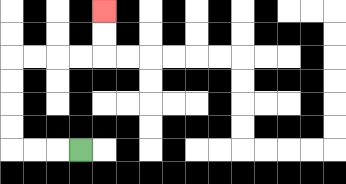{'start': '[3, 6]', 'end': '[4, 0]', 'path_directions': 'L,L,L,U,U,U,U,R,R,R,R,U,U', 'path_coordinates': '[[3, 6], [2, 6], [1, 6], [0, 6], [0, 5], [0, 4], [0, 3], [0, 2], [1, 2], [2, 2], [3, 2], [4, 2], [4, 1], [4, 0]]'}